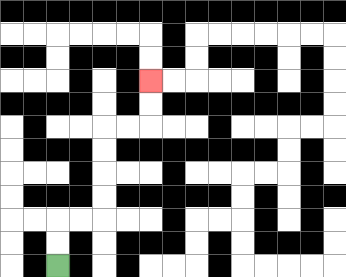{'start': '[2, 11]', 'end': '[6, 3]', 'path_directions': 'U,U,R,R,U,U,U,U,R,R,U,U', 'path_coordinates': '[[2, 11], [2, 10], [2, 9], [3, 9], [4, 9], [4, 8], [4, 7], [4, 6], [4, 5], [5, 5], [6, 5], [6, 4], [6, 3]]'}